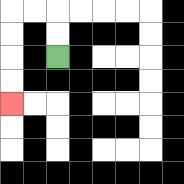{'start': '[2, 2]', 'end': '[0, 4]', 'path_directions': 'U,U,L,L,D,D,D,D', 'path_coordinates': '[[2, 2], [2, 1], [2, 0], [1, 0], [0, 0], [0, 1], [0, 2], [0, 3], [0, 4]]'}